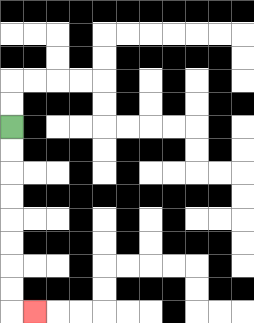{'start': '[0, 5]', 'end': '[1, 13]', 'path_directions': 'D,D,D,D,D,D,D,D,R', 'path_coordinates': '[[0, 5], [0, 6], [0, 7], [0, 8], [0, 9], [0, 10], [0, 11], [0, 12], [0, 13], [1, 13]]'}